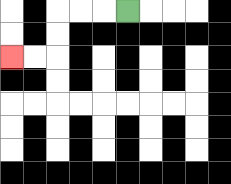{'start': '[5, 0]', 'end': '[0, 2]', 'path_directions': 'L,L,L,D,D,L,L', 'path_coordinates': '[[5, 0], [4, 0], [3, 0], [2, 0], [2, 1], [2, 2], [1, 2], [0, 2]]'}